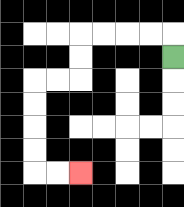{'start': '[7, 2]', 'end': '[3, 7]', 'path_directions': 'U,L,L,L,L,D,D,L,L,D,D,D,D,R,R', 'path_coordinates': '[[7, 2], [7, 1], [6, 1], [5, 1], [4, 1], [3, 1], [3, 2], [3, 3], [2, 3], [1, 3], [1, 4], [1, 5], [1, 6], [1, 7], [2, 7], [3, 7]]'}